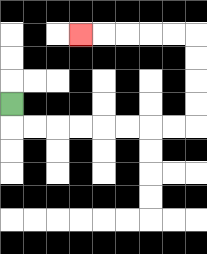{'start': '[0, 4]', 'end': '[3, 1]', 'path_directions': 'D,R,R,R,R,R,R,R,R,U,U,U,U,L,L,L,L,L', 'path_coordinates': '[[0, 4], [0, 5], [1, 5], [2, 5], [3, 5], [4, 5], [5, 5], [6, 5], [7, 5], [8, 5], [8, 4], [8, 3], [8, 2], [8, 1], [7, 1], [6, 1], [5, 1], [4, 1], [3, 1]]'}